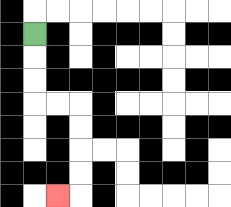{'start': '[1, 1]', 'end': '[2, 8]', 'path_directions': 'D,D,D,R,R,D,D,D,D,L', 'path_coordinates': '[[1, 1], [1, 2], [1, 3], [1, 4], [2, 4], [3, 4], [3, 5], [3, 6], [3, 7], [3, 8], [2, 8]]'}